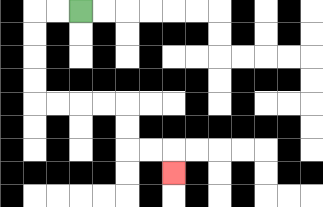{'start': '[3, 0]', 'end': '[7, 7]', 'path_directions': 'L,L,D,D,D,D,R,R,R,R,D,D,R,R,D', 'path_coordinates': '[[3, 0], [2, 0], [1, 0], [1, 1], [1, 2], [1, 3], [1, 4], [2, 4], [3, 4], [4, 4], [5, 4], [5, 5], [5, 6], [6, 6], [7, 6], [7, 7]]'}